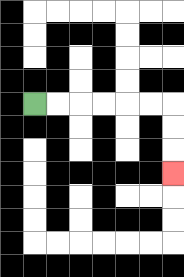{'start': '[1, 4]', 'end': '[7, 7]', 'path_directions': 'R,R,R,R,R,R,D,D,D', 'path_coordinates': '[[1, 4], [2, 4], [3, 4], [4, 4], [5, 4], [6, 4], [7, 4], [7, 5], [7, 6], [7, 7]]'}